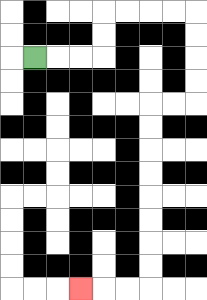{'start': '[1, 2]', 'end': '[3, 12]', 'path_directions': 'R,R,R,U,U,R,R,R,R,D,D,D,D,L,L,D,D,D,D,D,D,D,D,L,L,L', 'path_coordinates': '[[1, 2], [2, 2], [3, 2], [4, 2], [4, 1], [4, 0], [5, 0], [6, 0], [7, 0], [8, 0], [8, 1], [8, 2], [8, 3], [8, 4], [7, 4], [6, 4], [6, 5], [6, 6], [6, 7], [6, 8], [6, 9], [6, 10], [6, 11], [6, 12], [5, 12], [4, 12], [3, 12]]'}